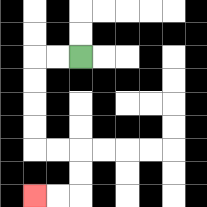{'start': '[3, 2]', 'end': '[1, 8]', 'path_directions': 'L,L,D,D,D,D,R,R,D,D,L,L', 'path_coordinates': '[[3, 2], [2, 2], [1, 2], [1, 3], [1, 4], [1, 5], [1, 6], [2, 6], [3, 6], [3, 7], [3, 8], [2, 8], [1, 8]]'}